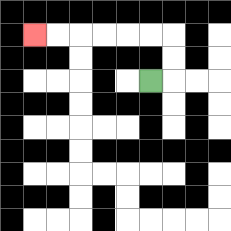{'start': '[6, 3]', 'end': '[1, 1]', 'path_directions': 'R,U,U,L,L,L,L,L,L', 'path_coordinates': '[[6, 3], [7, 3], [7, 2], [7, 1], [6, 1], [5, 1], [4, 1], [3, 1], [2, 1], [1, 1]]'}